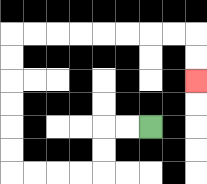{'start': '[6, 5]', 'end': '[8, 3]', 'path_directions': 'L,L,D,D,L,L,L,L,U,U,U,U,U,U,R,R,R,R,R,R,R,R,D,D', 'path_coordinates': '[[6, 5], [5, 5], [4, 5], [4, 6], [4, 7], [3, 7], [2, 7], [1, 7], [0, 7], [0, 6], [0, 5], [0, 4], [0, 3], [0, 2], [0, 1], [1, 1], [2, 1], [3, 1], [4, 1], [5, 1], [6, 1], [7, 1], [8, 1], [8, 2], [8, 3]]'}